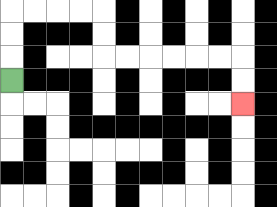{'start': '[0, 3]', 'end': '[10, 4]', 'path_directions': 'U,U,U,R,R,R,R,D,D,R,R,R,R,R,R,D,D', 'path_coordinates': '[[0, 3], [0, 2], [0, 1], [0, 0], [1, 0], [2, 0], [3, 0], [4, 0], [4, 1], [4, 2], [5, 2], [6, 2], [7, 2], [8, 2], [9, 2], [10, 2], [10, 3], [10, 4]]'}